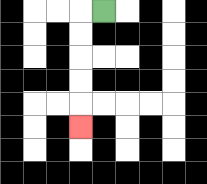{'start': '[4, 0]', 'end': '[3, 5]', 'path_directions': 'L,D,D,D,D,D', 'path_coordinates': '[[4, 0], [3, 0], [3, 1], [3, 2], [3, 3], [3, 4], [3, 5]]'}